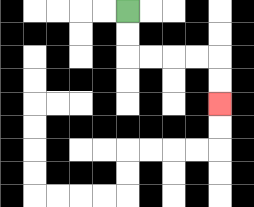{'start': '[5, 0]', 'end': '[9, 4]', 'path_directions': 'D,D,R,R,R,R,D,D', 'path_coordinates': '[[5, 0], [5, 1], [5, 2], [6, 2], [7, 2], [8, 2], [9, 2], [9, 3], [9, 4]]'}